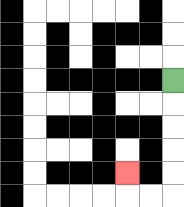{'start': '[7, 3]', 'end': '[5, 7]', 'path_directions': 'D,D,D,D,D,L,L,U', 'path_coordinates': '[[7, 3], [7, 4], [7, 5], [7, 6], [7, 7], [7, 8], [6, 8], [5, 8], [5, 7]]'}